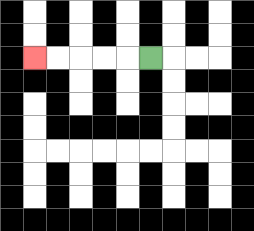{'start': '[6, 2]', 'end': '[1, 2]', 'path_directions': 'L,L,L,L,L', 'path_coordinates': '[[6, 2], [5, 2], [4, 2], [3, 2], [2, 2], [1, 2]]'}